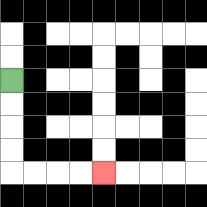{'start': '[0, 3]', 'end': '[4, 7]', 'path_directions': 'D,D,D,D,R,R,R,R', 'path_coordinates': '[[0, 3], [0, 4], [0, 5], [0, 6], [0, 7], [1, 7], [2, 7], [3, 7], [4, 7]]'}